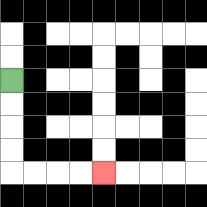{'start': '[0, 3]', 'end': '[4, 7]', 'path_directions': 'D,D,D,D,R,R,R,R', 'path_coordinates': '[[0, 3], [0, 4], [0, 5], [0, 6], [0, 7], [1, 7], [2, 7], [3, 7], [4, 7]]'}